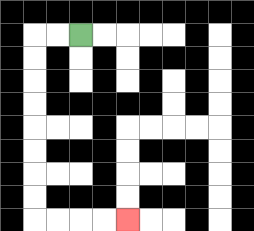{'start': '[3, 1]', 'end': '[5, 9]', 'path_directions': 'L,L,D,D,D,D,D,D,D,D,R,R,R,R', 'path_coordinates': '[[3, 1], [2, 1], [1, 1], [1, 2], [1, 3], [1, 4], [1, 5], [1, 6], [1, 7], [1, 8], [1, 9], [2, 9], [3, 9], [4, 9], [5, 9]]'}